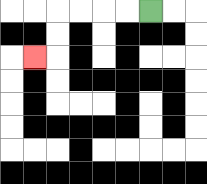{'start': '[6, 0]', 'end': '[1, 2]', 'path_directions': 'L,L,L,L,D,D,L', 'path_coordinates': '[[6, 0], [5, 0], [4, 0], [3, 0], [2, 0], [2, 1], [2, 2], [1, 2]]'}